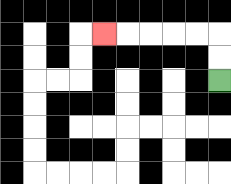{'start': '[9, 3]', 'end': '[4, 1]', 'path_directions': 'U,U,L,L,L,L,L', 'path_coordinates': '[[9, 3], [9, 2], [9, 1], [8, 1], [7, 1], [6, 1], [5, 1], [4, 1]]'}